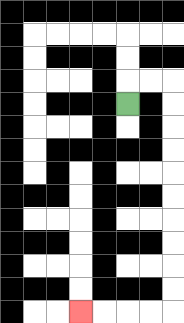{'start': '[5, 4]', 'end': '[3, 13]', 'path_directions': 'U,R,R,D,D,D,D,D,D,D,D,D,D,L,L,L,L', 'path_coordinates': '[[5, 4], [5, 3], [6, 3], [7, 3], [7, 4], [7, 5], [7, 6], [7, 7], [7, 8], [7, 9], [7, 10], [7, 11], [7, 12], [7, 13], [6, 13], [5, 13], [4, 13], [3, 13]]'}